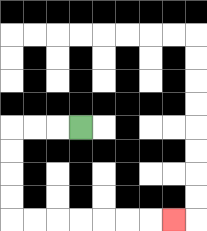{'start': '[3, 5]', 'end': '[7, 9]', 'path_directions': 'L,L,L,D,D,D,D,R,R,R,R,R,R,R', 'path_coordinates': '[[3, 5], [2, 5], [1, 5], [0, 5], [0, 6], [0, 7], [0, 8], [0, 9], [1, 9], [2, 9], [3, 9], [4, 9], [5, 9], [6, 9], [7, 9]]'}